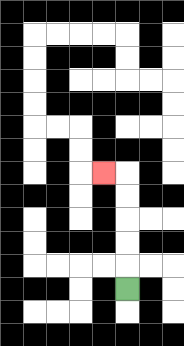{'start': '[5, 12]', 'end': '[4, 7]', 'path_directions': 'U,U,U,U,U,L', 'path_coordinates': '[[5, 12], [5, 11], [5, 10], [5, 9], [5, 8], [5, 7], [4, 7]]'}